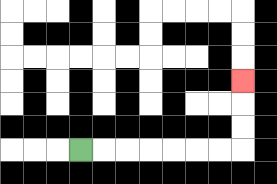{'start': '[3, 6]', 'end': '[10, 3]', 'path_directions': 'R,R,R,R,R,R,R,U,U,U', 'path_coordinates': '[[3, 6], [4, 6], [5, 6], [6, 6], [7, 6], [8, 6], [9, 6], [10, 6], [10, 5], [10, 4], [10, 3]]'}